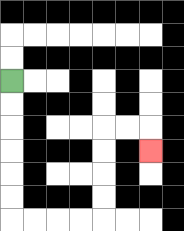{'start': '[0, 3]', 'end': '[6, 6]', 'path_directions': 'D,D,D,D,D,D,R,R,R,R,U,U,U,U,R,R,D', 'path_coordinates': '[[0, 3], [0, 4], [0, 5], [0, 6], [0, 7], [0, 8], [0, 9], [1, 9], [2, 9], [3, 9], [4, 9], [4, 8], [4, 7], [4, 6], [4, 5], [5, 5], [6, 5], [6, 6]]'}